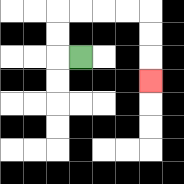{'start': '[3, 2]', 'end': '[6, 3]', 'path_directions': 'L,U,U,R,R,R,R,D,D,D', 'path_coordinates': '[[3, 2], [2, 2], [2, 1], [2, 0], [3, 0], [4, 0], [5, 0], [6, 0], [6, 1], [6, 2], [6, 3]]'}